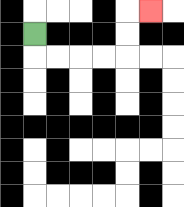{'start': '[1, 1]', 'end': '[6, 0]', 'path_directions': 'D,R,R,R,R,U,U,R', 'path_coordinates': '[[1, 1], [1, 2], [2, 2], [3, 2], [4, 2], [5, 2], [5, 1], [5, 0], [6, 0]]'}